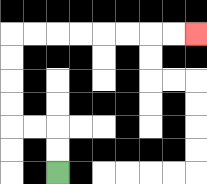{'start': '[2, 7]', 'end': '[8, 1]', 'path_directions': 'U,U,L,L,U,U,U,U,R,R,R,R,R,R,R,R', 'path_coordinates': '[[2, 7], [2, 6], [2, 5], [1, 5], [0, 5], [0, 4], [0, 3], [0, 2], [0, 1], [1, 1], [2, 1], [3, 1], [4, 1], [5, 1], [6, 1], [7, 1], [8, 1]]'}